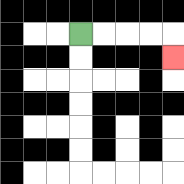{'start': '[3, 1]', 'end': '[7, 2]', 'path_directions': 'R,R,R,R,D', 'path_coordinates': '[[3, 1], [4, 1], [5, 1], [6, 1], [7, 1], [7, 2]]'}